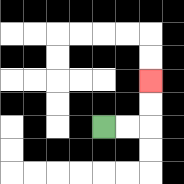{'start': '[4, 5]', 'end': '[6, 3]', 'path_directions': 'R,R,U,U', 'path_coordinates': '[[4, 5], [5, 5], [6, 5], [6, 4], [6, 3]]'}